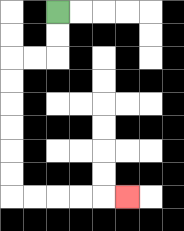{'start': '[2, 0]', 'end': '[5, 8]', 'path_directions': 'D,D,L,L,D,D,D,D,D,D,R,R,R,R,R', 'path_coordinates': '[[2, 0], [2, 1], [2, 2], [1, 2], [0, 2], [0, 3], [0, 4], [0, 5], [0, 6], [0, 7], [0, 8], [1, 8], [2, 8], [3, 8], [4, 8], [5, 8]]'}